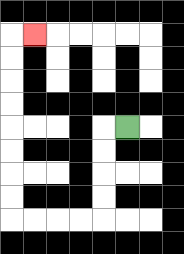{'start': '[5, 5]', 'end': '[1, 1]', 'path_directions': 'L,D,D,D,D,L,L,L,L,U,U,U,U,U,U,U,U,R', 'path_coordinates': '[[5, 5], [4, 5], [4, 6], [4, 7], [4, 8], [4, 9], [3, 9], [2, 9], [1, 9], [0, 9], [0, 8], [0, 7], [0, 6], [0, 5], [0, 4], [0, 3], [0, 2], [0, 1], [1, 1]]'}